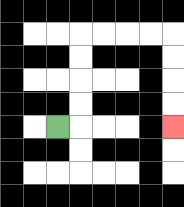{'start': '[2, 5]', 'end': '[7, 5]', 'path_directions': 'R,U,U,U,U,R,R,R,R,D,D,D,D', 'path_coordinates': '[[2, 5], [3, 5], [3, 4], [3, 3], [3, 2], [3, 1], [4, 1], [5, 1], [6, 1], [7, 1], [7, 2], [7, 3], [7, 4], [7, 5]]'}